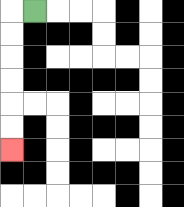{'start': '[1, 0]', 'end': '[0, 6]', 'path_directions': 'L,D,D,D,D,D,D', 'path_coordinates': '[[1, 0], [0, 0], [0, 1], [0, 2], [0, 3], [0, 4], [0, 5], [0, 6]]'}